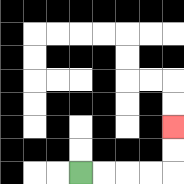{'start': '[3, 7]', 'end': '[7, 5]', 'path_directions': 'R,R,R,R,U,U', 'path_coordinates': '[[3, 7], [4, 7], [5, 7], [6, 7], [7, 7], [7, 6], [7, 5]]'}